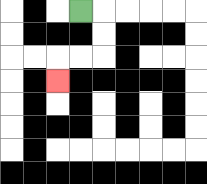{'start': '[3, 0]', 'end': '[2, 3]', 'path_directions': 'R,D,D,L,L,D', 'path_coordinates': '[[3, 0], [4, 0], [4, 1], [4, 2], [3, 2], [2, 2], [2, 3]]'}